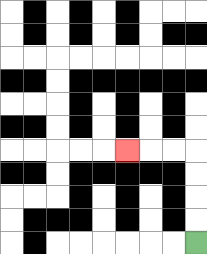{'start': '[8, 10]', 'end': '[5, 6]', 'path_directions': 'U,U,U,U,L,L,L', 'path_coordinates': '[[8, 10], [8, 9], [8, 8], [8, 7], [8, 6], [7, 6], [6, 6], [5, 6]]'}